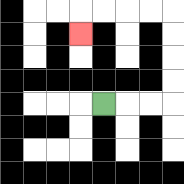{'start': '[4, 4]', 'end': '[3, 1]', 'path_directions': 'R,R,R,U,U,U,U,L,L,L,L,D', 'path_coordinates': '[[4, 4], [5, 4], [6, 4], [7, 4], [7, 3], [7, 2], [7, 1], [7, 0], [6, 0], [5, 0], [4, 0], [3, 0], [3, 1]]'}